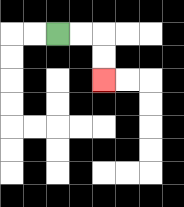{'start': '[2, 1]', 'end': '[4, 3]', 'path_directions': 'R,R,D,D', 'path_coordinates': '[[2, 1], [3, 1], [4, 1], [4, 2], [4, 3]]'}